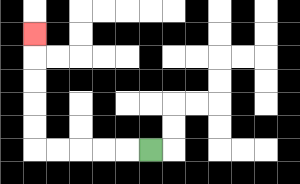{'start': '[6, 6]', 'end': '[1, 1]', 'path_directions': 'L,L,L,L,L,U,U,U,U,U', 'path_coordinates': '[[6, 6], [5, 6], [4, 6], [3, 6], [2, 6], [1, 6], [1, 5], [1, 4], [1, 3], [1, 2], [1, 1]]'}